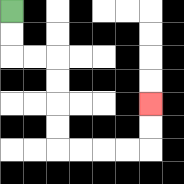{'start': '[0, 0]', 'end': '[6, 4]', 'path_directions': 'D,D,R,R,D,D,D,D,R,R,R,R,U,U', 'path_coordinates': '[[0, 0], [0, 1], [0, 2], [1, 2], [2, 2], [2, 3], [2, 4], [2, 5], [2, 6], [3, 6], [4, 6], [5, 6], [6, 6], [6, 5], [6, 4]]'}